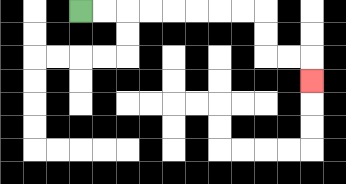{'start': '[3, 0]', 'end': '[13, 3]', 'path_directions': 'R,R,R,R,R,R,R,R,D,D,R,R,D', 'path_coordinates': '[[3, 0], [4, 0], [5, 0], [6, 0], [7, 0], [8, 0], [9, 0], [10, 0], [11, 0], [11, 1], [11, 2], [12, 2], [13, 2], [13, 3]]'}